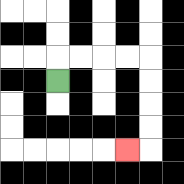{'start': '[2, 3]', 'end': '[5, 6]', 'path_directions': 'U,R,R,R,R,D,D,D,D,L', 'path_coordinates': '[[2, 3], [2, 2], [3, 2], [4, 2], [5, 2], [6, 2], [6, 3], [6, 4], [6, 5], [6, 6], [5, 6]]'}